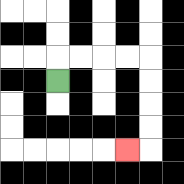{'start': '[2, 3]', 'end': '[5, 6]', 'path_directions': 'U,R,R,R,R,D,D,D,D,L', 'path_coordinates': '[[2, 3], [2, 2], [3, 2], [4, 2], [5, 2], [6, 2], [6, 3], [6, 4], [6, 5], [6, 6], [5, 6]]'}